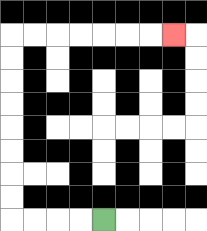{'start': '[4, 9]', 'end': '[7, 1]', 'path_directions': 'L,L,L,L,U,U,U,U,U,U,U,U,R,R,R,R,R,R,R', 'path_coordinates': '[[4, 9], [3, 9], [2, 9], [1, 9], [0, 9], [0, 8], [0, 7], [0, 6], [0, 5], [0, 4], [0, 3], [0, 2], [0, 1], [1, 1], [2, 1], [3, 1], [4, 1], [5, 1], [6, 1], [7, 1]]'}